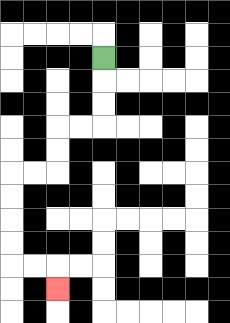{'start': '[4, 2]', 'end': '[2, 12]', 'path_directions': 'D,D,D,L,L,D,D,L,L,D,D,D,D,R,R,D', 'path_coordinates': '[[4, 2], [4, 3], [4, 4], [4, 5], [3, 5], [2, 5], [2, 6], [2, 7], [1, 7], [0, 7], [0, 8], [0, 9], [0, 10], [0, 11], [1, 11], [2, 11], [2, 12]]'}